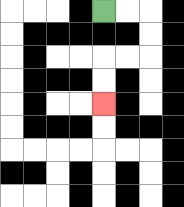{'start': '[4, 0]', 'end': '[4, 4]', 'path_directions': 'R,R,D,D,L,L,D,D', 'path_coordinates': '[[4, 0], [5, 0], [6, 0], [6, 1], [6, 2], [5, 2], [4, 2], [4, 3], [4, 4]]'}